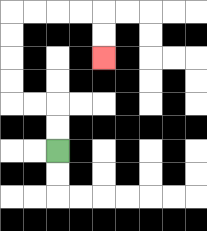{'start': '[2, 6]', 'end': '[4, 2]', 'path_directions': 'U,U,L,L,U,U,U,U,R,R,R,R,D,D', 'path_coordinates': '[[2, 6], [2, 5], [2, 4], [1, 4], [0, 4], [0, 3], [0, 2], [0, 1], [0, 0], [1, 0], [2, 0], [3, 0], [4, 0], [4, 1], [4, 2]]'}